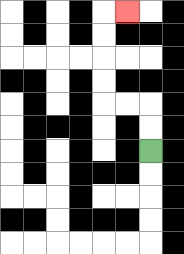{'start': '[6, 6]', 'end': '[5, 0]', 'path_directions': 'U,U,L,L,U,U,U,U,R', 'path_coordinates': '[[6, 6], [6, 5], [6, 4], [5, 4], [4, 4], [4, 3], [4, 2], [4, 1], [4, 0], [5, 0]]'}